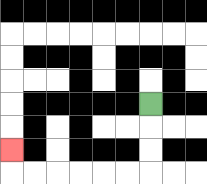{'start': '[6, 4]', 'end': '[0, 6]', 'path_directions': 'D,D,D,L,L,L,L,L,L,U', 'path_coordinates': '[[6, 4], [6, 5], [6, 6], [6, 7], [5, 7], [4, 7], [3, 7], [2, 7], [1, 7], [0, 7], [0, 6]]'}